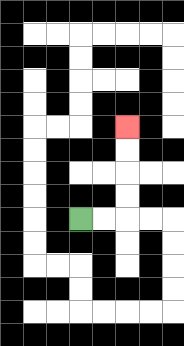{'start': '[3, 9]', 'end': '[5, 5]', 'path_directions': 'R,R,U,U,U,U', 'path_coordinates': '[[3, 9], [4, 9], [5, 9], [5, 8], [5, 7], [5, 6], [5, 5]]'}